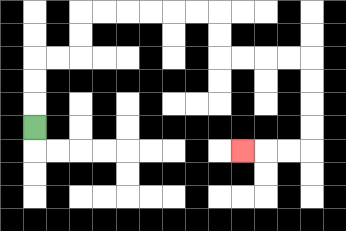{'start': '[1, 5]', 'end': '[10, 6]', 'path_directions': 'U,U,U,R,R,U,U,R,R,R,R,R,R,D,D,R,R,R,R,D,D,D,D,L,L,L', 'path_coordinates': '[[1, 5], [1, 4], [1, 3], [1, 2], [2, 2], [3, 2], [3, 1], [3, 0], [4, 0], [5, 0], [6, 0], [7, 0], [8, 0], [9, 0], [9, 1], [9, 2], [10, 2], [11, 2], [12, 2], [13, 2], [13, 3], [13, 4], [13, 5], [13, 6], [12, 6], [11, 6], [10, 6]]'}